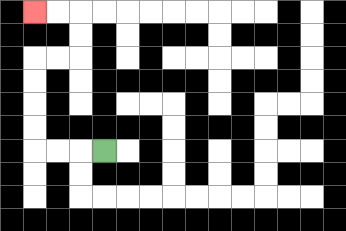{'start': '[4, 6]', 'end': '[1, 0]', 'path_directions': 'L,L,L,U,U,U,U,R,R,U,U,L,L', 'path_coordinates': '[[4, 6], [3, 6], [2, 6], [1, 6], [1, 5], [1, 4], [1, 3], [1, 2], [2, 2], [3, 2], [3, 1], [3, 0], [2, 0], [1, 0]]'}